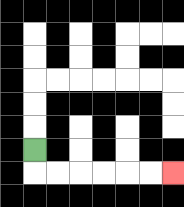{'start': '[1, 6]', 'end': '[7, 7]', 'path_directions': 'D,R,R,R,R,R,R', 'path_coordinates': '[[1, 6], [1, 7], [2, 7], [3, 7], [4, 7], [5, 7], [6, 7], [7, 7]]'}